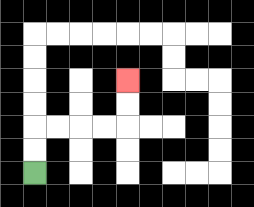{'start': '[1, 7]', 'end': '[5, 3]', 'path_directions': 'U,U,R,R,R,R,U,U', 'path_coordinates': '[[1, 7], [1, 6], [1, 5], [2, 5], [3, 5], [4, 5], [5, 5], [5, 4], [5, 3]]'}